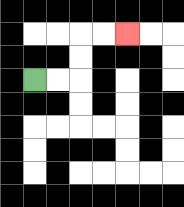{'start': '[1, 3]', 'end': '[5, 1]', 'path_directions': 'R,R,U,U,R,R', 'path_coordinates': '[[1, 3], [2, 3], [3, 3], [3, 2], [3, 1], [4, 1], [5, 1]]'}